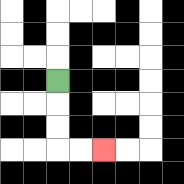{'start': '[2, 3]', 'end': '[4, 6]', 'path_directions': 'D,D,D,R,R', 'path_coordinates': '[[2, 3], [2, 4], [2, 5], [2, 6], [3, 6], [4, 6]]'}